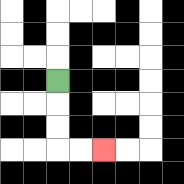{'start': '[2, 3]', 'end': '[4, 6]', 'path_directions': 'D,D,D,R,R', 'path_coordinates': '[[2, 3], [2, 4], [2, 5], [2, 6], [3, 6], [4, 6]]'}